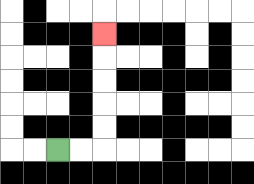{'start': '[2, 6]', 'end': '[4, 1]', 'path_directions': 'R,R,U,U,U,U,U', 'path_coordinates': '[[2, 6], [3, 6], [4, 6], [4, 5], [4, 4], [4, 3], [4, 2], [4, 1]]'}